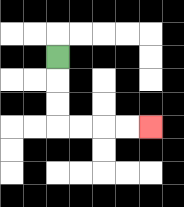{'start': '[2, 2]', 'end': '[6, 5]', 'path_directions': 'D,D,D,R,R,R,R', 'path_coordinates': '[[2, 2], [2, 3], [2, 4], [2, 5], [3, 5], [4, 5], [5, 5], [6, 5]]'}